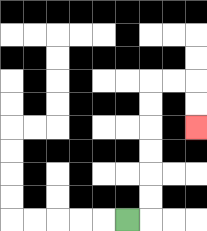{'start': '[5, 9]', 'end': '[8, 5]', 'path_directions': 'R,U,U,U,U,U,U,R,R,D,D', 'path_coordinates': '[[5, 9], [6, 9], [6, 8], [6, 7], [6, 6], [6, 5], [6, 4], [6, 3], [7, 3], [8, 3], [8, 4], [8, 5]]'}